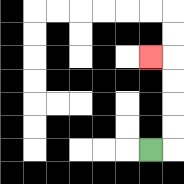{'start': '[6, 6]', 'end': '[6, 2]', 'path_directions': 'R,U,U,U,U,L', 'path_coordinates': '[[6, 6], [7, 6], [7, 5], [7, 4], [7, 3], [7, 2], [6, 2]]'}